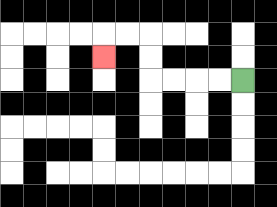{'start': '[10, 3]', 'end': '[4, 2]', 'path_directions': 'L,L,L,L,U,U,L,L,D', 'path_coordinates': '[[10, 3], [9, 3], [8, 3], [7, 3], [6, 3], [6, 2], [6, 1], [5, 1], [4, 1], [4, 2]]'}